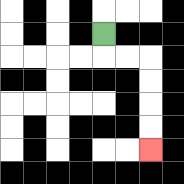{'start': '[4, 1]', 'end': '[6, 6]', 'path_directions': 'D,R,R,D,D,D,D', 'path_coordinates': '[[4, 1], [4, 2], [5, 2], [6, 2], [6, 3], [6, 4], [6, 5], [6, 6]]'}